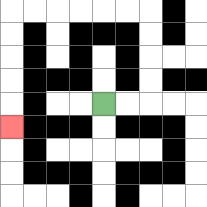{'start': '[4, 4]', 'end': '[0, 5]', 'path_directions': 'R,R,U,U,U,U,L,L,L,L,L,L,D,D,D,D,D', 'path_coordinates': '[[4, 4], [5, 4], [6, 4], [6, 3], [6, 2], [6, 1], [6, 0], [5, 0], [4, 0], [3, 0], [2, 0], [1, 0], [0, 0], [0, 1], [0, 2], [0, 3], [0, 4], [0, 5]]'}